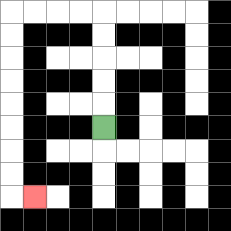{'start': '[4, 5]', 'end': '[1, 8]', 'path_directions': 'U,U,U,U,U,L,L,L,L,D,D,D,D,D,D,D,D,R', 'path_coordinates': '[[4, 5], [4, 4], [4, 3], [4, 2], [4, 1], [4, 0], [3, 0], [2, 0], [1, 0], [0, 0], [0, 1], [0, 2], [0, 3], [0, 4], [0, 5], [0, 6], [0, 7], [0, 8], [1, 8]]'}